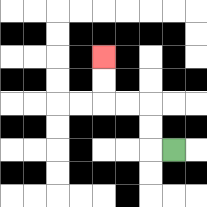{'start': '[7, 6]', 'end': '[4, 2]', 'path_directions': 'L,U,U,L,L,U,U', 'path_coordinates': '[[7, 6], [6, 6], [6, 5], [6, 4], [5, 4], [4, 4], [4, 3], [4, 2]]'}